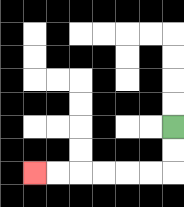{'start': '[7, 5]', 'end': '[1, 7]', 'path_directions': 'D,D,L,L,L,L,L,L', 'path_coordinates': '[[7, 5], [7, 6], [7, 7], [6, 7], [5, 7], [4, 7], [3, 7], [2, 7], [1, 7]]'}